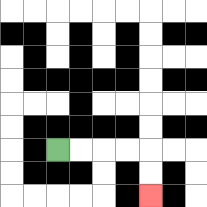{'start': '[2, 6]', 'end': '[6, 8]', 'path_directions': 'R,R,R,R,D,D', 'path_coordinates': '[[2, 6], [3, 6], [4, 6], [5, 6], [6, 6], [6, 7], [6, 8]]'}